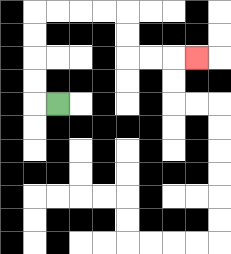{'start': '[2, 4]', 'end': '[8, 2]', 'path_directions': 'L,U,U,U,U,R,R,R,R,D,D,R,R,R', 'path_coordinates': '[[2, 4], [1, 4], [1, 3], [1, 2], [1, 1], [1, 0], [2, 0], [3, 0], [4, 0], [5, 0], [5, 1], [5, 2], [6, 2], [7, 2], [8, 2]]'}